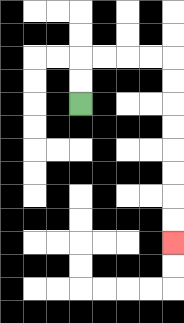{'start': '[3, 4]', 'end': '[7, 10]', 'path_directions': 'U,U,R,R,R,R,D,D,D,D,D,D,D,D', 'path_coordinates': '[[3, 4], [3, 3], [3, 2], [4, 2], [5, 2], [6, 2], [7, 2], [7, 3], [7, 4], [7, 5], [7, 6], [7, 7], [7, 8], [7, 9], [7, 10]]'}